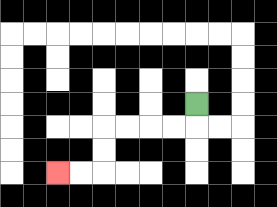{'start': '[8, 4]', 'end': '[2, 7]', 'path_directions': 'D,L,L,L,L,D,D,L,L', 'path_coordinates': '[[8, 4], [8, 5], [7, 5], [6, 5], [5, 5], [4, 5], [4, 6], [4, 7], [3, 7], [2, 7]]'}